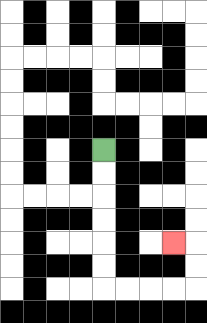{'start': '[4, 6]', 'end': '[7, 10]', 'path_directions': 'D,D,D,D,D,D,R,R,R,R,U,U,L', 'path_coordinates': '[[4, 6], [4, 7], [4, 8], [4, 9], [4, 10], [4, 11], [4, 12], [5, 12], [6, 12], [7, 12], [8, 12], [8, 11], [8, 10], [7, 10]]'}